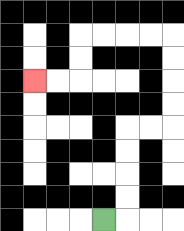{'start': '[4, 9]', 'end': '[1, 3]', 'path_directions': 'R,U,U,U,U,R,R,U,U,U,U,L,L,L,L,D,D,L,L', 'path_coordinates': '[[4, 9], [5, 9], [5, 8], [5, 7], [5, 6], [5, 5], [6, 5], [7, 5], [7, 4], [7, 3], [7, 2], [7, 1], [6, 1], [5, 1], [4, 1], [3, 1], [3, 2], [3, 3], [2, 3], [1, 3]]'}